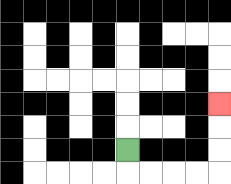{'start': '[5, 6]', 'end': '[9, 4]', 'path_directions': 'D,R,R,R,R,U,U,U', 'path_coordinates': '[[5, 6], [5, 7], [6, 7], [7, 7], [8, 7], [9, 7], [9, 6], [9, 5], [9, 4]]'}